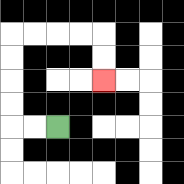{'start': '[2, 5]', 'end': '[4, 3]', 'path_directions': 'L,L,U,U,U,U,R,R,R,R,D,D', 'path_coordinates': '[[2, 5], [1, 5], [0, 5], [0, 4], [0, 3], [0, 2], [0, 1], [1, 1], [2, 1], [3, 1], [4, 1], [4, 2], [4, 3]]'}